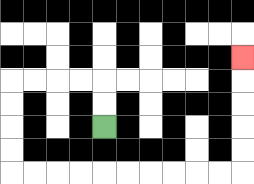{'start': '[4, 5]', 'end': '[10, 2]', 'path_directions': 'U,U,L,L,L,L,D,D,D,D,R,R,R,R,R,R,R,R,R,R,U,U,U,U,U', 'path_coordinates': '[[4, 5], [4, 4], [4, 3], [3, 3], [2, 3], [1, 3], [0, 3], [0, 4], [0, 5], [0, 6], [0, 7], [1, 7], [2, 7], [3, 7], [4, 7], [5, 7], [6, 7], [7, 7], [8, 7], [9, 7], [10, 7], [10, 6], [10, 5], [10, 4], [10, 3], [10, 2]]'}